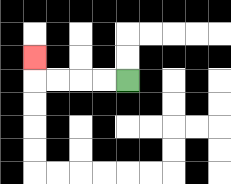{'start': '[5, 3]', 'end': '[1, 2]', 'path_directions': 'L,L,L,L,U', 'path_coordinates': '[[5, 3], [4, 3], [3, 3], [2, 3], [1, 3], [1, 2]]'}